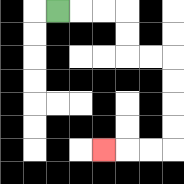{'start': '[2, 0]', 'end': '[4, 6]', 'path_directions': 'R,R,R,D,D,R,R,D,D,D,D,L,L,L', 'path_coordinates': '[[2, 0], [3, 0], [4, 0], [5, 0], [5, 1], [5, 2], [6, 2], [7, 2], [7, 3], [7, 4], [7, 5], [7, 6], [6, 6], [5, 6], [4, 6]]'}